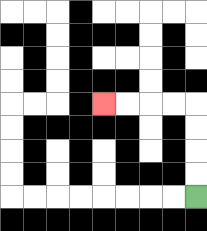{'start': '[8, 8]', 'end': '[4, 4]', 'path_directions': 'U,U,U,U,L,L,L,L', 'path_coordinates': '[[8, 8], [8, 7], [8, 6], [8, 5], [8, 4], [7, 4], [6, 4], [5, 4], [4, 4]]'}